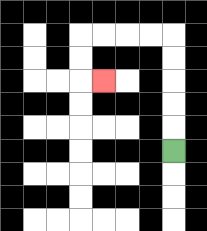{'start': '[7, 6]', 'end': '[4, 3]', 'path_directions': 'U,U,U,U,U,L,L,L,L,D,D,R', 'path_coordinates': '[[7, 6], [7, 5], [7, 4], [7, 3], [7, 2], [7, 1], [6, 1], [5, 1], [4, 1], [3, 1], [3, 2], [3, 3], [4, 3]]'}